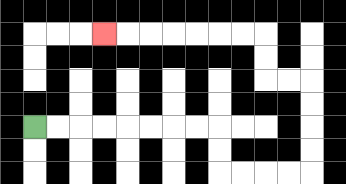{'start': '[1, 5]', 'end': '[4, 1]', 'path_directions': 'R,R,R,R,R,R,R,R,D,D,R,R,R,R,U,U,U,U,L,L,U,U,L,L,L,L,L,L,L', 'path_coordinates': '[[1, 5], [2, 5], [3, 5], [4, 5], [5, 5], [6, 5], [7, 5], [8, 5], [9, 5], [9, 6], [9, 7], [10, 7], [11, 7], [12, 7], [13, 7], [13, 6], [13, 5], [13, 4], [13, 3], [12, 3], [11, 3], [11, 2], [11, 1], [10, 1], [9, 1], [8, 1], [7, 1], [6, 1], [5, 1], [4, 1]]'}